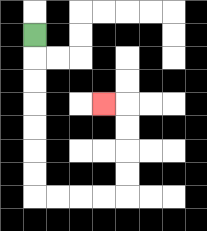{'start': '[1, 1]', 'end': '[4, 4]', 'path_directions': 'D,D,D,D,D,D,D,R,R,R,R,U,U,U,U,L', 'path_coordinates': '[[1, 1], [1, 2], [1, 3], [1, 4], [1, 5], [1, 6], [1, 7], [1, 8], [2, 8], [3, 8], [4, 8], [5, 8], [5, 7], [5, 6], [5, 5], [5, 4], [4, 4]]'}